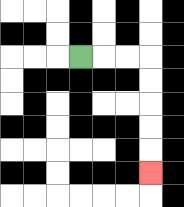{'start': '[3, 2]', 'end': '[6, 7]', 'path_directions': 'R,R,R,D,D,D,D,D', 'path_coordinates': '[[3, 2], [4, 2], [5, 2], [6, 2], [6, 3], [6, 4], [6, 5], [6, 6], [6, 7]]'}